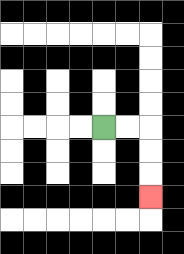{'start': '[4, 5]', 'end': '[6, 8]', 'path_directions': 'R,R,D,D,D', 'path_coordinates': '[[4, 5], [5, 5], [6, 5], [6, 6], [6, 7], [6, 8]]'}